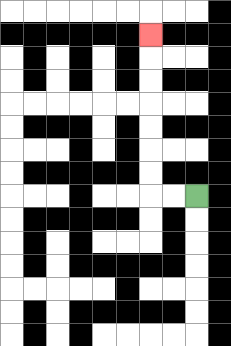{'start': '[8, 8]', 'end': '[6, 1]', 'path_directions': 'L,L,U,U,U,U,U,U,U', 'path_coordinates': '[[8, 8], [7, 8], [6, 8], [6, 7], [6, 6], [6, 5], [6, 4], [6, 3], [6, 2], [6, 1]]'}